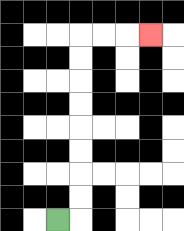{'start': '[2, 9]', 'end': '[6, 1]', 'path_directions': 'R,U,U,U,U,U,U,U,U,R,R,R', 'path_coordinates': '[[2, 9], [3, 9], [3, 8], [3, 7], [3, 6], [3, 5], [3, 4], [3, 3], [3, 2], [3, 1], [4, 1], [5, 1], [6, 1]]'}